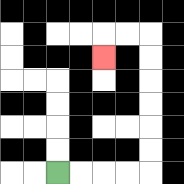{'start': '[2, 7]', 'end': '[4, 2]', 'path_directions': 'R,R,R,R,U,U,U,U,U,U,L,L,D', 'path_coordinates': '[[2, 7], [3, 7], [4, 7], [5, 7], [6, 7], [6, 6], [6, 5], [6, 4], [6, 3], [6, 2], [6, 1], [5, 1], [4, 1], [4, 2]]'}